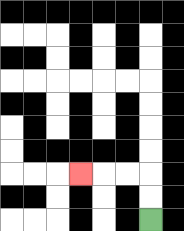{'start': '[6, 9]', 'end': '[3, 7]', 'path_directions': 'U,U,L,L,L', 'path_coordinates': '[[6, 9], [6, 8], [6, 7], [5, 7], [4, 7], [3, 7]]'}